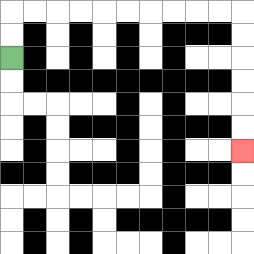{'start': '[0, 2]', 'end': '[10, 6]', 'path_directions': 'U,U,R,R,R,R,R,R,R,R,R,R,D,D,D,D,D,D', 'path_coordinates': '[[0, 2], [0, 1], [0, 0], [1, 0], [2, 0], [3, 0], [4, 0], [5, 0], [6, 0], [7, 0], [8, 0], [9, 0], [10, 0], [10, 1], [10, 2], [10, 3], [10, 4], [10, 5], [10, 6]]'}